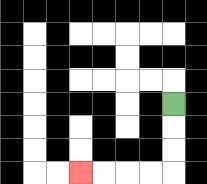{'start': '[7, 4]', 'end': '[3, 7]', 'path_directions': 'D,D,D,L,L,L,L', 'path_coordinates': '[[7, 4], [7, 5], [7, 6], [7, 7], [6, 7], [5, 7], [4, 7], [3, 7]]'}